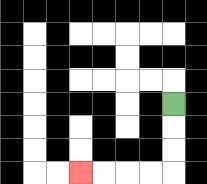{'start': '[7, 4]', 'end': '[3, 7]', 'path_directions': 'D,D,D,L,L,L,L', 'path_coordinates': '[[7, 4], [7, 5], [7, 6], [7, 7], [6, 7], [5, 7], [4, 7], [3, 7]]'}